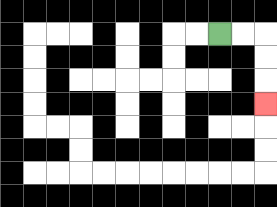{'start': '[9, 1]', 'end': '[11, 4]', 'path_directions': 'R,R,D,D,D', 'path_coordinates': '[[9, 1], [10, 1], [11, 1], [11, 2], [11, 3], [11, 4]]'}